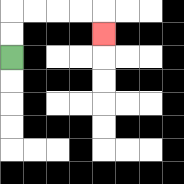{'start': '[0, 2]', 'end': '[4, 1]', 'path_directions': 'U,U,R,R,R,R,D', 'path_coordinates': '[[0, 2], [0, 1], [0, 0], [1, 0], [2, 0], [3, 0], [4, 0], [4, 1]]'}